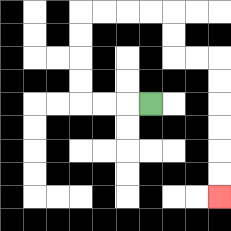{'start': '[6, 4]', 'end': '[9, 8]', 'path_directions': 'L,L,L,U,U,U,U,R,R,R,R,D,D,R,R,D,D,D,D,D,D', 'path_coordinates': '[[6, 4], [5, 4], [4, 4], [3, 4], [3, 3], [3, 2], [3, 1], [3, 0], [4, 0], [5, 0], [6, 0], [7, 0], [7, 1], [7, 2], [8, 2], [9, 2], [9, 3], [9, 4], [9, 5], [9, 6], [9, 7], [9, 8]]'}